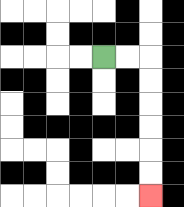{'start': '[4, 2]', 'end': '[6, 8]', 'path_directions': 'R,R,D,D,D,D,D,D', 'path_coordinates': '[[4, 2], [5, 2], [6, 2], [6, 3], [6, 4], [6, 5], [6, 6], [6, 7], [6, 8]]'}